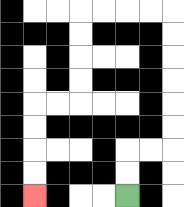{'start': '[5, 8]', 'end': '[1, 8]', 'path_directions': 'U,U,R,R,U,U,U,U,U,U,L,L,L,L,D,D,D,D,L,L,D,D,D,D', 'path_coordinates': '[[5, 8], [5, 7], [5, 6], [6, 6], [7, 6], [7, 5], [7, 4], [7, 3], [7, 2], [7, 1], [7, 0], [6, 0], [5, 0], [4, 0], [3, 0], [3, 1], [3, 2], [3, 3], [3, 4], [2, 4], [1, 4], [1, 5], [1, 6], [1, 7], [1, 8]]'}